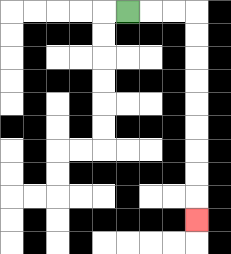{'start': '[5, 0]', 'end': '[8, 9]', 'path_directions': 'R,R,R,D,D,D,D,D,D,D,D,D', 'path_coordinates': '[[5, 0], [6, 0], [7, 0], [8, 0], [8, 1], [8, 2], [8, 3], [8, 4], [8, 5], [8, 6], [8, 7], [8, 8], [8, 9]]'}